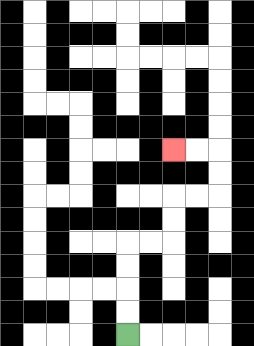{'start': '[5, 14]', 'end': '[7, 6]', 'path_directions': 'U,U,U,U,R,R,U,U,R,R,U,U,L,L', 'path_coordinates': '[[5, 14], [5, 13], [5, 12], [5, 11], [5, 10], [6, 10], [7, 10], [7, 9], [7, 8], [8, 8], [9, 8], [9, 7], [9, 6], [8, 6], [7, 6]]'}